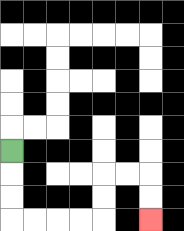{'start': '[0, 6]', 'end': '[6, 9]', 'path_directions': 'D,D,D,R,R,R,R,U,U,R,R,D,D', 'path_coordinates': '[[0, 6], [0, 7], [0, 8], [0, 9], [1, 9], [2, 9], [3, 9], [4, 9], [4, 8], [4, 7], [5, 7], [6, 7], [6, 8], [6, 9]]'}